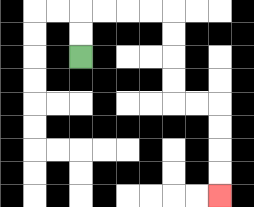{'start': '[3, 2]', 'end': '[9, 8]', 'path_directions': 'U,U,R,R,R,R,D,D,D,D,R,R,D,D,D,D', 'path_coordinates': '[[3, 2], [3, 1], [3, 0], [4, 0], [5, 0], [6, 0], [7, 0], [7, 1], [7, 2], [7, 3], [7, 4], [8, 4], [9, 4], [9, 5], [9, 6], [9, 7], [9, 8]]'}